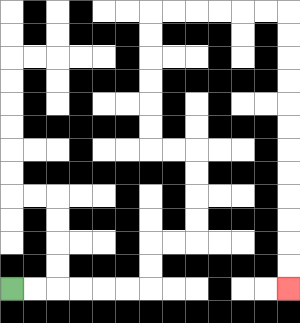{'start': '[0, 12]', 'end': '[12, 12]', 'path_directions': 'R,R,R,R,R,R,U,U,R,R,U,U,U,U,L,L,U,U,U,U,U,U,R,R,R,R,R,R,D,D,D,D,D,D,D,D,D,D,D,D', 'path_coordinates': '[[0, 12], [1, 12], [2, 12], [3, 12], [4, 12], [5, 12], [6, 12], [6, 11], [6, 10], [7, 10], [8, 10], [8, 9], [8, 8], [8, 7], [8, 6], [7, 6], [6, 6], [6, 5], [6, 4], [6, 3], [6, 2], [6, 1], [6, 0], [7, 0], [8, 0], [9, 0], [10, 0], [11, 0], [12, 0], [12, 1], [12, 2], [12, 3], [12, 4], [12, 5], [12, 6], [12, 7], [12, 8], [12, 9], [12, 10], [12, 11], [12, 12]]'}